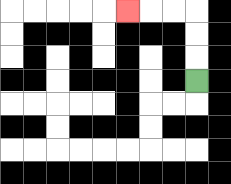{'start': '[8, 3]', 'end': '[5, 0]', 'path_directions': 'U,U,U,L,L,L', 'path_coordinates': '[[8, 3], [8, 2], [8, 1], [8, 0], [7, 0], [6, 0], [5, 0]]'}